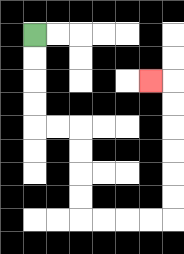{'start': '[1, 1]', 'end': '[6, 3]', 'path_directions': 'D,D,D,D,R,R,D,D,D,D,R,R,R,R,U,U,U,U,U,U,L', 'path_coordinates': '[[1, 1], [1, 2], [1, 3], [1, 4], [1, 5], [2, 5], [3, 5], [3, 6], [3, 7], [3, 8], [3, 9], [4, 9], [5, 9], [6, 9], [7, 9], [7, 8], [7, 7], [7, 6], [7, 5], [7, 4], [7, 3], [6, 3]]'}